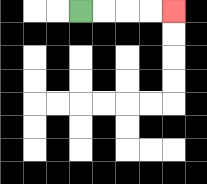{'start': '[3, 0]', 'end': '[7, 0]', 'path_directions': 'R,R,R,R', 'path_coordinates': '[[3, 0], [4, 0], [5, 0], [6, 0], [7, 0]]'}